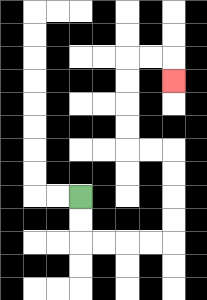{'start': '[3, 8]', 'end': '[7, 3]', 'path_directions': 'D,D,R,R,R,R,U,U,U,U,L,L,U,U,U,U,R,R,D', 'path_coordinates': '[[3, 8], [3, 9], [3, 10], [4, 10], [5, 10], [6, 10], [7, 10], [7, 9], [7, 8], [7, 7], [7, 6], [6, 6], [5, 6], [5, 5], [5, 4], [5, 3], [5, 2], [6, 2], [7, 2], [7, 3]]'}